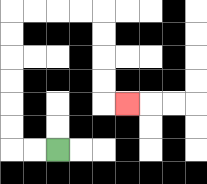{'start': '[2, 6]', 'end': '[5, 4]', 'path_directions': 'L,L,U,U,U,U,U,U,R,R,R,R,D,D,D,D,R', 'path_coordinates': '[[2, 6], [1, 6], [0, 6], [0, 5], [0, 4], [0, 3], [0, 2], [0, 1], [0, 0], [1, 0], [2, 0], [3, 0], [4, 0], [4, 1], [4, 2], [4, 3], [4, 4], [5, 4]]'}